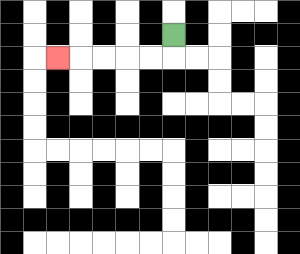{'start': '[7, 1]', 'end': '[2, 2]', 'path_directions': 'D,L,L,L,L,L', 'path_coordinates': '[[7, 1], [7, 2], [6, 2], [5, 2], [4, 2], [3, 2], [2, 2]]'}